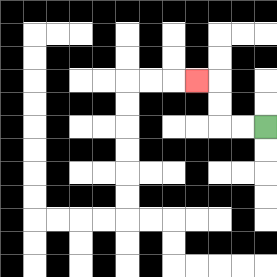{'start': '[11, 5]', 'end': '[8, 3]', 'path_directions': 'L,L,U,U,L', 'path_coordinates': '[[11, 5], [10, 5], [9, 5], [9, 4], [9, 3], [8, 3]]'}